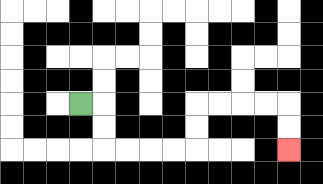{'start': '[3, 4]', 'end': '[12, 6]', 'path_directions': 'R,D,D,R,R,R,R,U,U,R,R,R,R,D,D', 'path_coordinates': '[[3, 4], [4, 4], [4, 5], [4, 6], [5, 6], [6, 6], [7, 6], [8, 6], [8, 5], [8, 4], [9, 4], [10, 4], [11, 4], [12, 4], [12, 5], [12, 6]]'}